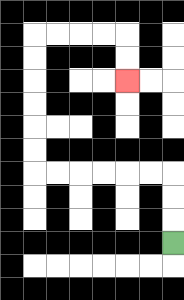{'start': '[7, 10]', 'end': '[5, 3]', 'path_directions': 'U,U,U,L,L,L,L,L,L,U,U,U,U,U,U,R,R,R,R,D,D', 'path_coordinates': '[[7, 10], [7, 9], [7, 8], [7, 7], [6, 7], [5, 7], [4, 7], [3, 7], [2, 7], [1, 7], [1, 6], [1, 5], [1, 4], [1, 3], [1, 2], [1, 1], [2, 1], [3, 1], [4, 1], [5, 1], [5, 2], [5, 3]]'}